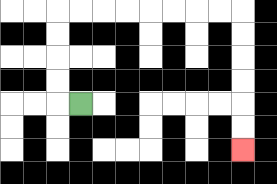{'start': '[3, 4]', 'end': '[10, 6]', 'path_directions': 'L,U,U,U,U,R,R,R,R,R,R,R,R,D,D,D,D,D,D', 'path_coordinates': '[[3, 4], [2, 4], [2, 3], [2, 2], [2, 1], [2, 0], [3, 0], [4, 0], [5, 0], [6, 0], [7, 0], [8, 0], [9, 0], [10, 0], [10, 1], [10, 2], [10, 3], [10, 4], [10, 5], [10, 6]]'}